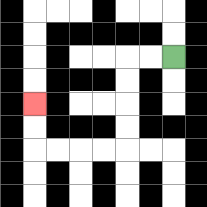{'start': '[7, 2]', 'end': '[1, 4]', 'path_directions': 'L,L,D,D,D,D,L,L,L,L,U,U', 'path_coordinates': '[[7, 2], [6, 2], [5, 2], [5, 3], [5, 4], [5, 5], [5, 6], [4, 6], [3, 6], [2, 6], [1, 6], [1, 5], [1, 4]]'}